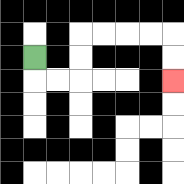{'start': '[1, 2]', 'end': '[7, 3]', 'path_directions': 'D,R,R,U,U,R,R,R,R,D,D', 'path_coordinates': '[[1, 2], [1, 3], [2, 3], [3, 3], [3, 2], [3, 1], [4, 1], [5, 1], [6, 1], [7, 1], [7, 2], [7, 3]]'}